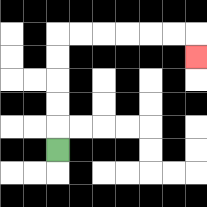{'start': '[2, 6]', 'end': '[8, 2]', 'path_directions': 'U,U,U,U,U,R,R,R,R,R,R,D', 'path_coordinates': '[[2, 6], [2, 5], [2, 4], [2, 3], [2, 2], [2, 1], [3, 1], [4, 1], [5, 1], [6, 1], [7, 1], [8, 1], [8, 2]]'}